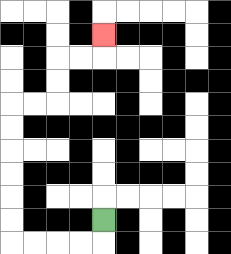{'start': '[4, 9]', 'end': '[4, 1]', 'path_directions': 'D,L,L,L,L,U,U,U,U,U,U,R,R,U,U,R,R,U', 'path_coordinates': '[[4, 9], [4, 10], [3, 10], [2, 10], [1, 10], [0, 10], [0, 9], [0, 8], [0, 7], [0, 6], [0, 5], [0, 4], [1, 4], [2, 4], [2, 3], [2, 2], [3, 2], [4, 2], [4, 1]]'}